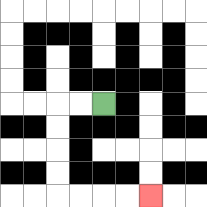{'start': '[4, 4]', 'end': '[6, 8]', 'path_directions': 'L,L,D,D,D,D,R,R,R,R', 'path_coordinates': '[[4, 4], [3, 4], [2, 4], [2, 5], [2, 6], [2, 7], [2, 8], [3, 8], [4, 8], [5, 8], [6, 8]]'}